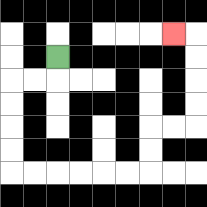{'start': '[2, 2]', 'end': '[7, 1]', 'path_directions': 'D,L,L,D,D,D,D,R,R,R,R,R,R,U,U,R,R,U,U,U,U,L', 'path_coordinates': '[[2, 2], [2, 3], [1, 3], [0, 3], [0, 4], [0, 5], [0, 6], [0, 7], [1, 7], [2, 7], [3, 7], [4, 7], [5, 7], [6, 7], [6, 6], [6, 5], [7, 5], [8, 5], [8, 4], [8, 3], [8, 2], [8, 1], [7, 1]]'}